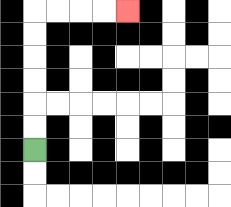{'start': '[1, 6]', 'end': '[5, 0]', 'path_directions': 'U,U,U,U,U,U,R,R,R,R', 'path_coordinates': '[[1, 6], [1, 5], [1, 4], [1, 3], [1, 2], [1, 1], [1, 0], [2, 0], [3, 0], [4, 0], [5, 0]]'}